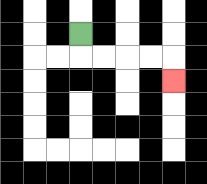{'start': '[3, 1]', 'end': '[7, 3]', 'path_directions': 'D,R,R,R,R,D', 'path_coordinates': '[[3, 1], [3, 2], [4, 2], [5, 2], [6, 2], [7, 2], [7, 3]]'}